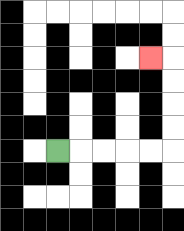{'start': '[2, 6]', 'end': '[6, 2]', 'path_directions': 'R,R,R,R,R,U,U,U,U,L', 'path_coordinates': '[[2, 6], [3, 6], [4, 6], [5, 6], [6, 6], [7, 6], [7, 5], [7, 4], [7, 3], [7, 2], [6, 2]]'}